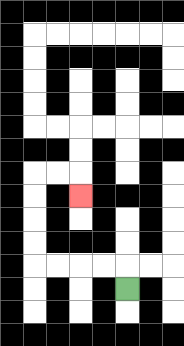{'start': '[5, 12]', 'end': '[3, 8]', 'path_directions': 'U,L,L,L,L,U,U,U,U,R,R,D', 'path_coordinates': '[[5, 12], [5, 11], [4, 11], [3, 11], [2, 11], [1, 11], [1, 10], [1, 9], [1, 8], [1, 7], [2, 7], [3, 7], [3, 8]]'}